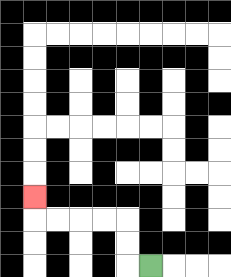{'start': '[6, 11]', 'end': '[1, 8]', 'path_directions': 'L,U,U,L,L,L,L,U', 'path_coordinates': '[[6, 11], [5, 11], [5, 10], [5, 9], [4, 9], [3, 9], [2, 9], [1, 9], [1, 8]]'}